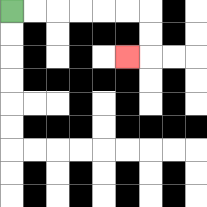{'start': '[0, 0]', 'end': '[5, 2]', 'path_directions': 'R,R,R,R,R,R,D,D,L', 'path_coordinates': '[[0, 0], [1, 0], [2, 0], [3, 0], [4, 0], [5, 0], [6, 0], [6, 1], [6, 2], [5, 2]]'}